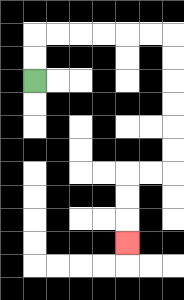{'start': '[1, 3]', 'end': '[5, 10]', 'path_directions': 'U,U,R,R,R,R,R,R,D,D,D,D,D,D,L,L,D,D,D', 'path_coordinates': '[[1, 3], [1, 2], [1, 1], [2, 1], [3, 1], [4, 1], [5, 1], [6, 1], [7, 1], [7, 2], [7, 3], [7, 4], [7, 5], [7, 6], [7, 7], [6, 7], [5, 7], [5, 8], [5, 9], [5, 10]]'}